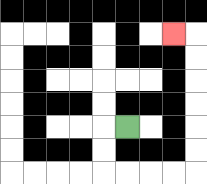{'start': '[5, 5]', 'end': '[7, 1]', 'path_directions': 'L,D,D,R,R,R,R,U,U,U,U,U,U,L', 'path_coordinates': '[[5, 5], [4, 5], [4, 6], [4, 7], [5, 7], [6, 7], [7, 7], [8, 7], [8, 6], [8, 5], [8, 4], [8, 3], [8, 2], [8, 1], [7, 1]]'}